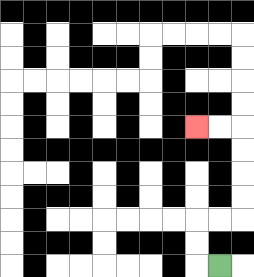{'start': '[9, 11]', 'end': '[8, 5]', 'path_directions': 'L,U,U,R,R,U,U,U,U,L,L', 'path_coordinates': '[[9, 11], [8, 11], [8, 10], [8, 9], [9, 9], [10, 9], [10, 8], [10, 7], [10, 6], [10, 5], [9, 5], [8, 5]]'}